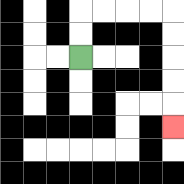{'start': '[3, 2]', 'end': '[7, 5]', 'path_directions': 'U,U,R,R,R,R,D,D,D,D,D', 'path_coordinates': '[[3, 2], [3, 1], [3, 0], [4, 0], [5, 0], [6, 0], [7, 0], [7, 1], [7, 2], [7, 3], [7, 4], [7, 5]]'}